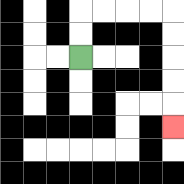{'start': '[3, 2]', 'end': '[7, 5]', 'path_directions': 'U,U,R,R,R,R,D,D,D,D,D', 'path_coordinates': '[[3, 2], [3, 1], [3, 0], [4, 0], [5, 0], [6, 0], [7, 0], [7, 1], [7, 2], [7, 3], [7, 4], [7, 5]]'}